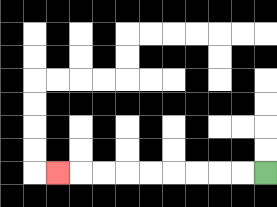{'start': '[11, 7]', 'end': '[2, 7]', 'path_directions': 'L,L,L,L,L,L,L,L,L', 'path_coordinates': '[[11, 7], [10, 7], [9, 7], [8, 7], [7, 7], [6, 7], [5, 7], [4, 7], [3, 7], [2, 7]]'}